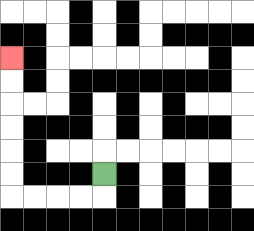{'start': '[4, 7]', 'end': '[0, 2]', 'path_directions': 'D,L,L,L,L,U,U,U,U,U,U', 'path_coordinates': '[[4, 7], [4, 8], [3, 8], [2, 8], [1, 8], [0, 8], [0, 7], [0, 6], [0, 5], [0, 4], [0, 3], [0, 2]]'}